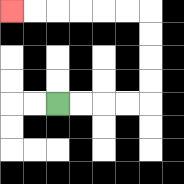{'start': '[2, 4]', 'end': '[0, 0]', 'path_directions': 'R,R,R,R,U,U,U,U,L,L,L,L,L,L', 'path_coordinates': '[[2, 4], [3, 4], [4, 4], [5, 4], [6, 4], [6, 3], [6, 2], [6, 1], [6, 0], [5, 0], [4, 0], [3, 0], [2, 0], [1, 0], [0, 0]]'}